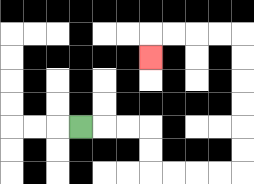{'start': '[3, 5]', 'end': '[6, 2]', 'path_directions': 'R,R,R,D,D,R,R,R,R,U,U,U,U,U,U,L,L,L,L,D', 'path_coordinates': '[[3, 5], [4, 5], [5, 5], [6, 5], [6, 6], [6, 7], [7, 7], [8, 7], [9, 7], [10, 7], [10, 6], [10, 5], [10, 4], [10, 3], [10, 2], [10, 1], [9, 1], [8, 1], [7, 1], [6, 1], [6, 2]]'}